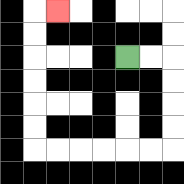{'start': '[5, 2]', 'end': '[2, 0]', 'path_directions': 'R,R,D,D,D,D,L,L,L,L,L,L,U,U,U,U,U,U,R', 'path_coordinates': '[[5, 2], [6, 2], [7, 2], [7, 3], [7, 4], [7, 5], [7, 6], [6, 6], [5, 6], [4, 6], [3, 6], [2, 6], [1, 6], [1, 5], [1, 4], [1, 3], [1, 2], [1, 1], [1, 0], [2, 0]]'}